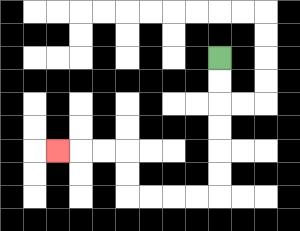{'start': '[9, 2]', 'end': '[2, 6]', 'path_directions': 'D,D,D,D,D,D,L,L,L,L,U,U,L,L,L', 'path_coordinates': '[[9, 2], [9, 3], [9, 4], [9, 5], [9, 6], [9, 7], [9, 8], [8, 8], [7, 8], [6, 8], [5, 8], [5, 7], [5, 6], [4, 6], [3, 6], [2, 6]]'}